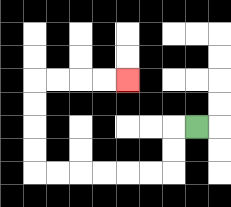{'start': '[8, 5]', 'end': '[5, 3]', 'path_directions': 'L,D,D,L,L,L,L,L,L,U,U,U,U,R,R,R,R', 'path_coordinates': '[[8, 5], [7, 5], [7, 6], [7, 7], [6, 7], [5, 7], [4, 7], [3, 7], [2, 7], [1, 7], [1, 6], [1, 5], [1, 4], [1, 3], [2, 3], [3, 3], [4, 3], [5, 3]]'}